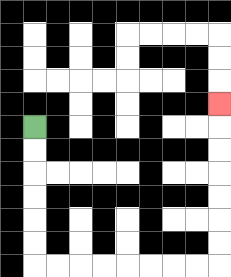{'start': '[1, 5]', 'end': '[9, 4]', 'path_directions': 'D,D,D,D,D,D,R,R,R,R,R,R,R,R,U,U,U,U,U,U,U', 'path_coordinates': '[[1, 5], [1, 6], [1, 7], [1, 8], [1, 9], [1, 10], [1, 11], [2, 11], [3, 11], [4, 11], [5, 11], [6, 11], [7, 11], [8, 11], [9, 11], [9, 10], [9, 9], [9, 8], [9, 7], [9, 6], [9, 5], [9, 4]]'}